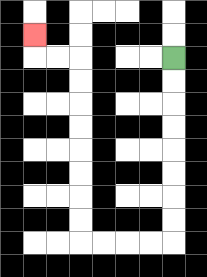{'start': '[7, 2]', 'end': '[1, 1]', 'path_directions': 'D,D,D,D,D,D,D,D,L,L,L,L,U,U,U,U,U,U,U,U,L,L,U', 'path_coordinates': '[[7, 2], [7, 3], [7, 4], [7, 5], [7, 6], [7, 7], [7, 8], [7, 9], [7, 10], [6, 10], [5, 10], [4, 10], [3, 10], [3, 9], [3, 8], [3, 7], [3, 6], [3, 5], [3, 4], [3, 3], [3, 2], [2, 2], [1, 2], [1, 1]]'}